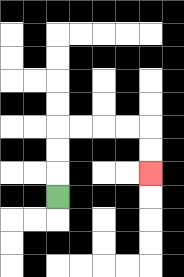{'start': '[2, 8]', 'end': '[6, 7]', 'path_directions': 'U,U,U,R,R,R,R,D,D', 'path_coordinates': '[[2, 8], [2, 7], [2, 6], [2, 5], [3, 5], [4, 5], [5, 5], [6, 5], [6, 6], [6, 7]]'}